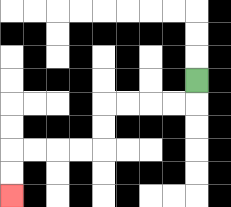{'start': '[8, 3]', 'end': '[0, 8]', 'path_directions': 'D,L,L,L,L,D,D,L,L,L,L,D,D', 'path_coordinates': '[[8, 3], [8, 4], [7, 4], [6, 4], [5, 4], [4, 4], [4, 5], [4, 6], [3, 6], [2, 6], [1, 6], [0, 6], [0, 7], [0, 8]]'}